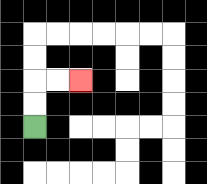{'start': '[1, 5]', 'end': '[3, 3]', 'path_directions': 'U,U,R,R', 'path_coordinates': '[[1, 5], [1, 4], [1, 3], [2, 3], [3, 3]]'}